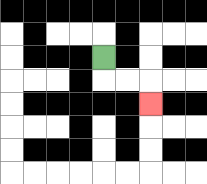{'start': '[4, 2]', 'end': '[6, 4]', 'path_directions': 'D,R,R,D', 'path_coordinates': '[[4, 2], [4, 3], [5, 3], [6, 3], [6, 4]]'}